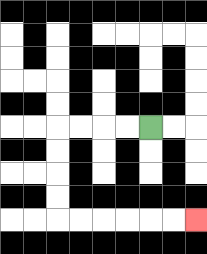{'start': '[6, 5]', 'end': '[8, 9]', 'path_directions': 'L,L,L,L,D,D,D,D,R,R,R,R,R,R', 'path_coordinates': '[[6, 5], [5, 5], [4, 5], [3, 5], [2, 5], [2, 6], [2, 7], [2, 8], [2, 9], [3, 9], [4, 9], [5, 9], [6, 9], [7, 9], [8, 9]]'}